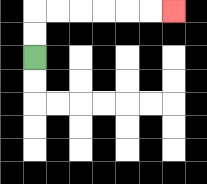{'start': '[1, 2]', 'end': '[7, 0]', 'path_directions': 'U,U,R,R,R,R,R,R', 'path_coordinates': '[[1, 2], [1, 1], [1, 0], [2, 0], [3, 0], [4, 0], [5, 0], [6, 0], [7, 0]]'}